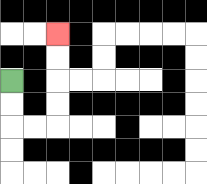{'start': '[0, 3]', 'end': '[2, 1]', 'path_directions': 'D,D,R,R,U,U,U,U', 'path_coordinates': '[[0, 3], [0, 4], [0, 5], [1, 5], [2, 5], [2, 4], [2, 3], [2, 2], [2, 1]]'}